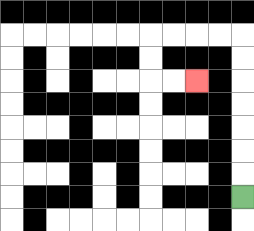{'start': '[10, 8]', 'end': '[8, 3]', 'path_directions': 'U,U,U,U,U,U,U,L,L,L,L,D,D,R,R', 'path_coordinates': '[[10, 8], [10, 7], [10, 6], [10, 5], [10, 4], [10, 3], [10, 2], [10, 1], [9, 1], [8, 1], [7, 1], [6, 1], [6, 2], [6, 3], [7, 3], [8, 3]]'}